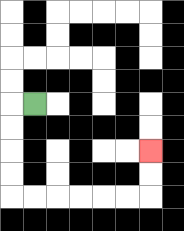{'start': '[1, 4]', 'end': '[6, 6]', 'path_directions': 'L,D,D,D,D,R,R,R,R,R,R,U,U', 'path_coordinates': '[[1, 4], [0, 4], [0, 5], [0, 6], [0, 7], [0, 8], [1, 8], [2, 8], [3, 8], [4, 8], [5, 8], [6, 8], [6, 7], [6, 6]]'}